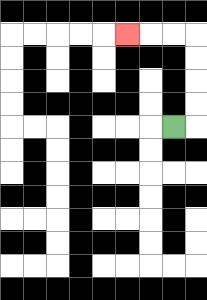{'start': '[7, 5]', 'end': '[5, 1]', 'path_directions': 'R,U,U,U,U,L,L,L', 'path_coordinates': '[[7, 5], [8, 5], [8, 4], [8, 3], [8, 2], [8, 1], [7, 1], [6, 1], [5, 1]]'}